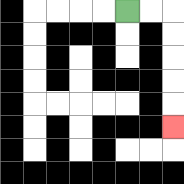{'start': '[5, 0]', 'end': '[7, 5]', 'path_directions': 'R,R,D,D,D,D,D', 'path_coordinates': '[[5, 0], [6, 0], [7, 0], [7, 1], [7, 2], [7, 3], [7, 4], [7, 5]]'}